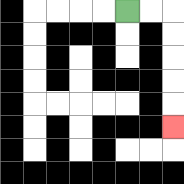{'start': '[5, 0]', 'end': '[7, 5]', 'path_directions': 'R,R,D,D,D,D,D', 'path_coordinates': '[[5, 0], [6, 0], [7, 0], [7, 1], [7, 2], [7, 3], [7, 4], [7, 5]]'}